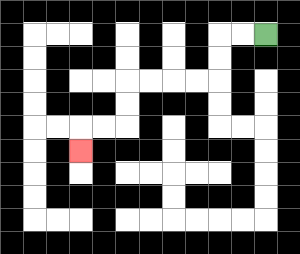{'start': '[11, 1]', 'end': '[3, 6]', 'path_directions': 'L,L,D,D,L,L,L,L,D,D,L,L,D', 'path_coordinates': '[[11, 1], [10, 1], [9, 1], [9, 2], [9, 3], [8, 3], [7, 3], [6, 3], [5, 3], [5, 4], [5, 5], [4, 5], [3, 5], [3, 6]]'}